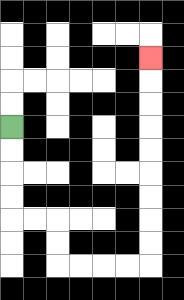{'start': '[0, 5]', 'end': '[6, 2]', 'path_directions': 'D,D,D,D,R,R,D,D,R,R,R,R,U,U,U,U,U,U,U,U,U', 'path_coordinates': '[[0, 5], [0, 6], [0, 7], [0, 8], [0, 9], [1, 9], [2, 9], [2, 10], [2, 11], [3, 11], [4, 11], [5, 11], [6, 11], [6, 10], [6, 9], [6, 8], [6, 7], [6, 6], [6, 5], [6, 4], [6, 3], [6, 2]]'}